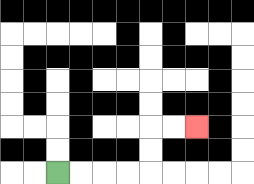{'start': '[2, 7]', 'end': '[8, 5]', 'path_directions': 'R,R,R,R,U,U,R,R', 'path_coordinates': '[[2, 7], [3, 7], [4, 7], [5, 7], [6, 7], [6, 6], [6, 5], [7, 5], [8, 5]]'}